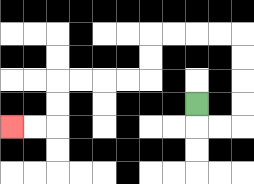{'start': '[8, 4]', 'end': '[0, 5]', 'path_directions': 'D,R,R,U,U,U,U,L,L,L,L,D,D,L,L,L,L,D,D,L,L', 'path_coordinates': '[[8, 4], [8, 5], [9, 5], [10, 5], [10, 4], [10, 3], [10, 2], [10, 1], [9, 1], [8, 1], [7, 1], [6, 1], [6, 2], [6, 3], [5, 3], [4, 3], [3, 3], [2, 3], [2, 4], [2, 5], [1, 5], [0, 5]]'}